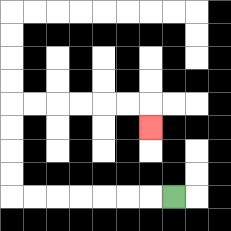{'start': '[7, 8]', 'end': '[6, 5]', 'path_directions': 'L,L,L,L,L,L,L,U,U,U,U,R,R,R,R,R,R,D', 'path_coordinates': '[[7, 8], [6, 8], [5, 8], [4, 8], [3, 8], [2, 8], [1, 8], [0, 8], [0, 7], [0, 6], [0, 5], [0, 4], [1, 4], [2, 4], [3, 4], [4, 4], [5, 4], [6, 4], [6, 5]]'}